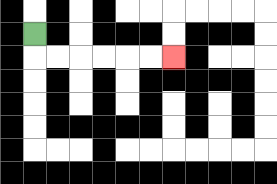{'start': '[1, 1]', 'end': '[7, 2]', 'path_directions': 'D,R,R,R,R,R,R', 'path_coordinates': '[[1, 1], [1, 2], [2, 2], [3, 2], [4, 2], [5, 2], [6, 2], [7, 2]]'}